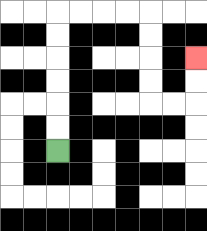{'start': '[2, 6]', 'end': '[8, 2]', 'path_directions': 'U,U,U,U,U,U,R,R,R,R,D,D,D,D,R,R,U,U', 'path_coordinates': '[[2, 6], [2, 5], [2, 4], [2, 3], [2, 2], [2, 1], [2, 0], [3, 0], [4, 0], [5, 0], [6, 0], [6, 1], [6, 2], [6, 3], [6, 4], [7, 4], [8, 4], [8, 3], [8, 2]]'}